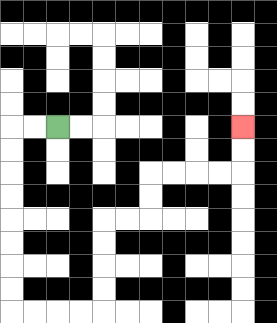{'start': '[2, 5]', 'end': '[10, 5]', 'path_directions': 'L,L,D,D,D,D,D,D,D,D,R,R,R,R,U,U,U,U,R,R,U,U,R,R,R,R,U,U', 'path_coordinates': '[[2, 5], [1, 5], [0, 5], [0, 6], [0, 7], [0, 8], [0, 9], [0, 10], [0, 11], [0, 12], [0, 13], [1, 13], [2, 13], [3, 13], [4, 13], [4, 12], [4, 11], [4, 10], [4, 9], [5, 9], [6, 9], [6, 8], [6, 7], [7, 7], [8, 7], [9, 7], [10, 7], [10, 6], [10, 5]]'}